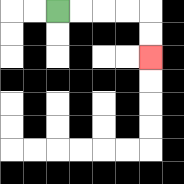{'start': '[2, 0]', 'end': '[6, 2]', 'path_directions': 'R,R,R,R,D,D', 'path_coordinates': '[[2, 0], [3, 0], [4, 0], [5, 0], [6, 0], [6, 1], [6, 2]]'}